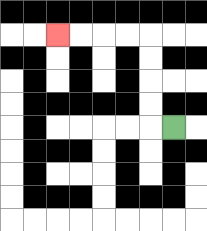{'start': '[7, 5]', 'end': '[2, 1]', 'path_directions': 'L,U,U,U,U,L,L,L,L', 'path_coordinates': '[[7, 5], [6, 5], [6, 4], [6, 3], [6, 2], [6, 1], [5, 1], [4, 1], [3, 1], [2, 1]]'}